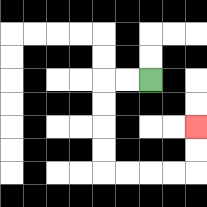{'start': '[6, 3]', 'end': '[8, 5]', 'path_directions': 'L,L,D,D,D,D,R,R,R,R,U,U', 'path_coordinates': '[[6, 3], [5, 3], [4, 3], [4, 4], [4, 5], [4, 6], [4, 7], [5, 7], [6, 7], [7, 7], [8, 7], [8, 6], [8, 5]]'}